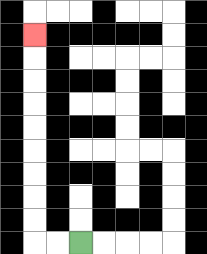{'start': '[3, 10]', 'end': '[1, 1]', 'path_directions': 'L,L,U,U,U,U,U,U,U,U,U', 'path_coordinates': '[[3, 10], [2, 10], [1, 10], [1, 9], [1, 8], [1, 7], [1, 6], [1, 5], [1, 4], [1, 3], [1, 2], [1, 1]]'}